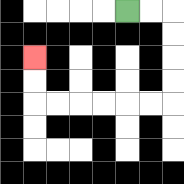{'start': '[5, 0]', 'end': '[1, 2]', 'path_directions': 'R,R,D,D,D,D,L,L,L,L,L,L,U,U', 'path_coordinates': '[[5, 0], [6, 0], [7, 0], [7, 1], [7, 2], [7, 3], [7, 4], [6, 4], [5, 4], [4, 4], [3, 4], [2, 4], [1, 4], [1, 3], [1, 2]]'}